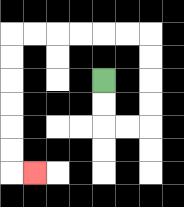{'start': '[4, 3]', 'end': '[1, 7]', 'path_directions': 'D,D,R,R,U,U,U,U,L,L,L,L,L,L,D,D,D,D,D,D,R', 'path_coordinates': '[[4, 3], [4, 4], [4, 5], [5, 5], [6, 5], [6, 4], [6, 3], [6, 2], [6, 1], [5, 1], [4, 1], [3, 1], [2, 1], [1, 1], [0, 1], [0, 2], [0, 3], [0, 4], [0, 5], [0, 6], [0, 7], [1, 7]]'}